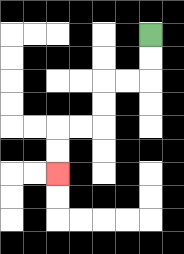{'start': '[6, 1]', 'end': '[2, 7]', 'path_directions': 'D,D,L,L,D,D,L,L,D,D', 'path_coordinates': '[[6, 1], [6, 2], [6, 3], [5, 3], [4, 3], [4, 4], [4, 5], [3, 5], [2, 5], [2, 6], [2, 7]]'}